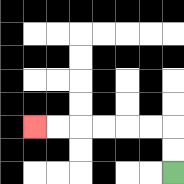{'start': '[7, 7]', 'end': '[1, 5]', 'path_directions': 'U,U,L,L,L,L,L,L', 'path_coordinates': '[[7, 7], [7, 6], [7, 5], [6, 5], [5, 5], [4, 5], [3, 5], [2, 5], [1, 5]]'}